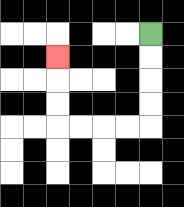{'start': '[6, 1]', 'end': '[2, 2]', 'path_directions': 'D,D,D,D,L,L,L,L,U,U,U', 'path_coordinates': '[[6, 1], [6, 2], [6, 3], [6, 4], [6, 5], [5, 5], [4, 5], [3, 5], [2, 5], [2, 4], [2, 3], [2, 2]]'}